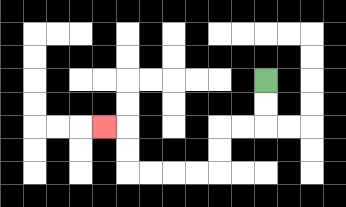{'start': '[11, 3]', 'end': '[4, 5]', 'path_directions': 'D,D,L,L,D,D,L,L,L,L,U,U,L', 'path_coordinates': '[[11, 3], [11, 4], [11, 5], [10, 5], [9, 5], [9, 6], [9, 7], [8, 7], [7, 7], [6, 7], [5, 7], [5, 6], [5, 5], [4, 5]]'}